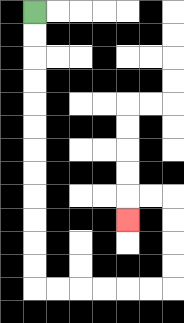{'start': '[1, 0]', 'end': '[5, 9]', 'path_directions': 'D,D,D,D,D,D,D,D,D,D,D,D,R,R,R,R,R,R,U,U,U,U,L,L,D', 'path_coordinates': '[[1, 0], [1, 1], [1, 2], [1, 3], [1, 4], [1, 5], [1, 6], [1, 7], [1, 8], [1, 9], [1, 10], [1, 11], [1, 12], [2, 12], [3, 12], [4, 12], [5, 12], [6, 12], [7, 12], [7, 11], [7, 10], [7, 9], [7, 8], [6, 8], [5, 8], [5, 9]]'}